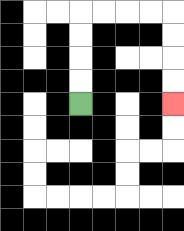{'start': '[3, 4]', 'end': '[7, 4]', 'path_directions': 'U,U,U,U,R,R,R,R,D,D,D,D', 'path_coordinates': '[[3, 4], [3, 3], [3, 2], [3, 1], [3, 0], [4, 0], [5, 0], [6, 0], [7, 0], [7, 1], [7, 2], [7, 3], [7, 4]]'}